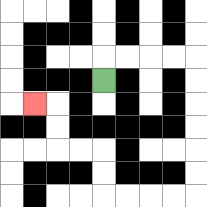{'start': '[4, 3]', 'end': '[1, 4]', 'path_directions': 'U,R,R,R,R,D,D,D,D,D,D,L,L,L,L,U,U,L,L,U,U,L', 'path_coordinates': '[[4, 3], [4, 2], [5, 2], [6, 2], [7, 2], [8, 2], [8, 3], [8, 4], [8, 5], [8, 6], [8, 7], [8, 8], [7, 8], [6, 8], [5, 8], [4, 8], [4, 7], [4, 6], [3, 6], [2, 6], [2, 5], [2, 4], [1, 4]]'}